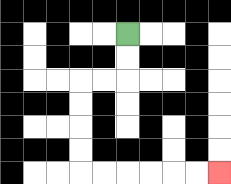{'start': '[5, 1]', 'end': '[9, 7]', 'path_directions': 'D,D,L,L,D,D,D,D,R,R,R,R,R,R', 'path_coordinates': '[[5, 1], [5, 2], [5, 3], [4, 3], [3, 3], [3, 4], [3, 5], [3, 6], [3, 7], [4, 7], [5, 7], [6, 7], [7, 7], [8, 7], [9, 7]]'}